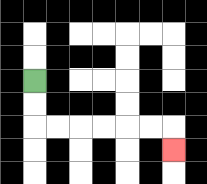{'start': '[1, 3]', 'end': '[7, 6]', 'path_directions': 'D,D,R,R,R,R,R,R,D', 'path_coordinates': '[[1, 3], [1, 4], [1, 5], [2, 5], [3, 5], [4, 5], [5, 5], [6, 5], [7, 5], [7, 6]]'}